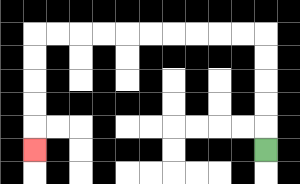{'start': '[11, 6]', 'end': '[1, 6]', 'path_directions': 'U,U,U,U,U,L,L,L,L,L,L,L,L,L,L,D,D,D,D,D', 'path_coordinates': '[[11, 6], [11, 5], [11, 4], [11, 3], [11, 2], [11, 1], [10, 1], [9, 1], [8, 1], [7, 1], [6, 1], [5, 1], [4, 1], [3, 1], [2, 1], [1, 1], [1, 2], [1, 3], [1, 4], [1, 5], [1, 6]]'}